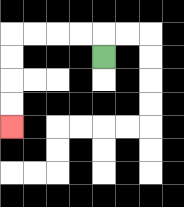{'start': '[4, 2]', 'end': '[0, 5]', 'path_directions': 'U,L,L,L,L,D,D,D,D', 'path_coordinates': '[[4, 2], [4, 1], [3, 1], [2, 1], [1, 1], [0, 1], [0, 2], [0, 3], [0, 4], [0, 5]]'}